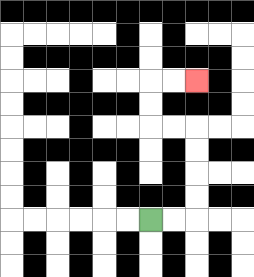{'start': '[6, 9]', 'end': '[8, 3]', 'path_directions': 'R,R,U,U,U,U,L,L,U,U,R,R', 'path_coordinates': '[[6, 9], [7, 9], [8, 9], [8, 8], [8, 7], [8, 6], [8, 5], [7, 5], [6, 5], [6, 4], [6, 3], [7, 3], [8, 3]]'}